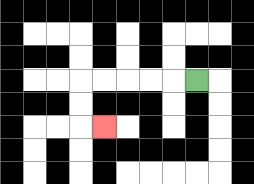{'start': '[8, 3]', 'end': '[4, 5]', 'path_directions': 'L,L,L,L,L,D,D,R', 'path_coordinates': '[[8, 3], [7, 3], [6, 3], [5, 3], [4, 3], [3, 3], [3, 4], [3, 5], [4, 5]]'}